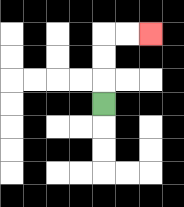{'start': '[4, 4]', 'end': '[6, 1]', 'path_directions': 'U,U,U,R,R', 'path_coordinates': '[[4, 4], [4, 3], [4, 2], [4, 1], [5, 1], [6, 1]]'}